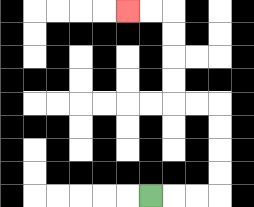{'start': '[6, 8]', 'end': '[5, 0]', 'path_directions': 'R,R,R,U,U,U,U,L,L,U,U,U,U,L,L', 'path_coordinates': '[[6, 8], [7, 8], [8, 8], [9, 8], [9, 7], [9, 6], [9, 5], [9, 4], [8, 4], [7, 4], [7, 3], [7, 2], [7, 1], [7, 0], [6, 0], [5, 0]]'}